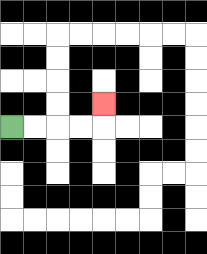{'start': '[0, 5]', 'end': '[4, 4]', 'path_directions': 'R,R,R,R,U', 'path_coordinates': '[[0, 5], [1, 5], [2, 5], [3, 5], [4, 5], [4, 4]]'}